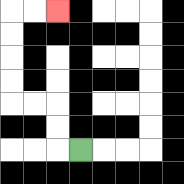{'start': '[3, 6]', 'end': '[2, 0]', 'path_directions': 'L,U,U,L,L,U,U,U,U,R,R', 'path_coordinates': '[[3, 6], [2, 6], [2, 5], [2, 4], [1, 4], [0, 4], [0, 3], [0, 2], [0, 1], [0, 0], [1, 0], [2, 0]]'}